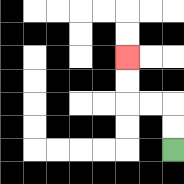{'start': '[7, 6]', 'end': '[5, 2]', 'path_directions': 'U,U,L,L,U,U', 'path_coordinates': '[[7, 6], [7, 5], [7, 4], [6, 4], [5, 4], [5, 3], [5, 2]]'}